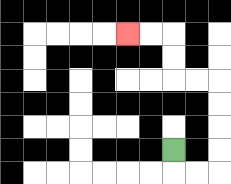{'start': '[7, 6]', 'end': '[5, 1]', 'path_directions': 'D,R,R,U,U,U,U,L,L,U,U,L,L', 'path_coordinates': '[[7, 6], [7, 7], [8, 7], [9, 7], [9, 6], [9, 5], [9, 4], [9, 3], [8, 3], [7, 3], [7, 2], [7, 1], [6, 1], [5, 1]]'}